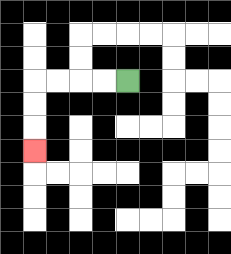{'start': '[5, 3]', 'end': '[1, 6]', 'path_directions': 'L,L,L,L,D,D,D', 'path_coordinates': '[[5, 3], [4, 3], [3, 3], [2, 3], [1, 3], [1, 4], [1, 5], [1, 6]]'}